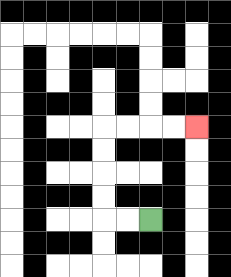{'start': '[6, 9]', 'end': '[8, 5]', 'path_directions': 'L,L,U,U,U,U,R,R,R,R', 'path_coordinates': '[[6, 9], [5, 9], [4, 9], [4, 8], [4, 7], [4, 6], [4, 5], [5, 5], [6, 5], [7, 5], [8, 5]]'}